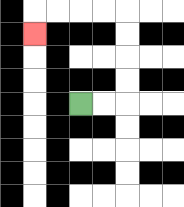{'start': '[3, 4]', 'end': '[1, 1]', 'path_directions': 'R,R,U,U,U,U,L,L,L,L,D', 'path_coordinates': '[[3, 4], [4, 4], [5, 4], [5, 3], [5, 2], [5, 1], [5, 0], [4, 0], [3, 0], [2, 0], [1, 0], [1, 1]]'}